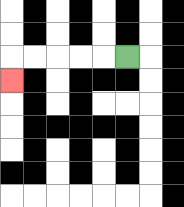{'start': '[5, 2]', 'end': '[0, 3]', 'path_directions': 'L,L,L,L,L,D', 'path_coordinates': '[[5, 2], [4, 2], [3, 2], [2, 2], [1, 2], [0, 2], [0, 3]]'}